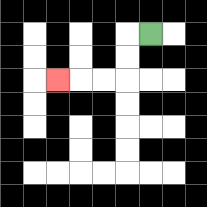{'start': '[6, 1]', 'end': '[2, 3]', 'path_directions': 'L,D,D,L,L,L', 'path_coordinates': '[[6, 1], [5, 1], [5, 2], [5, 3], [4, 3], [3, 3], [2, 3]]'}